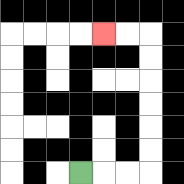{'start': '[3, 7]', 'end': '[4, 1]', 'path_directions': 'R,R,R,U,U,U,U,U,U,L,L', 'path_coordinates': '[[3, 7], [4, 7], [5, 7], [6, 7], [6, 6], [6, 5], [6, 4], [6, 3], [6, 2], [6, 1], [5, 1], [4, 1]]'}